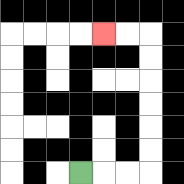{'start': '[3, 7]', 'end': '[4, 1]', 'path_directions': 'R,R,R,U,U,U,U,U,U,L,L', 'path_coordinates': '[[3, 7], [4, 7], [5, 7], [6, 7], [6, 6], [6, 5], [6, 4], [6, 3], [6, 2], [6, 1], [5, 1], [4, 1]]'}